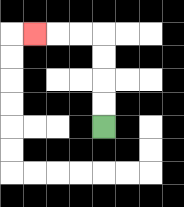{'start': '[4, 5]', 'end': '[1, 1]', 'path_directions': 'U,U,U,U,L,L,L', 'path_coordinates': '[[4, 5], [4, 4], [4, 3], [4, 2], [4, 1], [3, 1], [2, 1], [1, 1]]'}